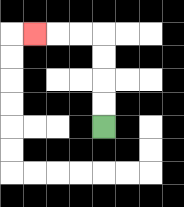{'start': '[4, 5]', 'end': '[1, 1]', 'path_directions': 'U,U,U,U,L,L,L', 'path_coordinates': '[[4, 5], [4, 4], [4, 3], [4, 2], [4, 1], [3, 1], [2, 1], [1, 1]]'}